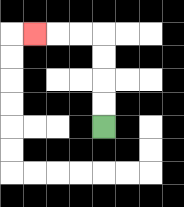{'start': '[4, 5]', 'end': '[1, 1]', 'path_directions': 'U,U,U,U,L,L,L', 'path_coordinates': '[[4, 5], [4, 4], [4, 3], [4, 2], [4, 1], [3, 1], [2, 1], [1, 1]]'}